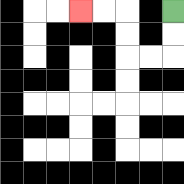{'start': '[7, 0]', 'end': '[3, 0]', 'path_directions': 'D,D,L,L,U,U,L,L', 'path_coordinates': '[[7, 0], [7, 1], [7, 2], [6, 2], [5, 2], [5, 1], [5, 0], [4, 0], [3, 0]]'}